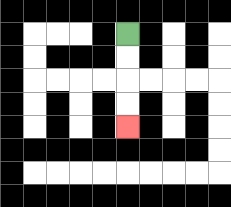{'start': '[5, 1]', 'end': '[5, 5]', 'path_directions': 'D,D,D,D', 'path_coordinates': '[[5, 1], [5, 2], [5, 3], [5, 4], [5, 5]]'}